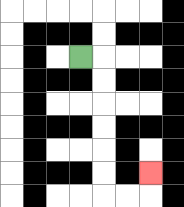{'start': '[3, 2]', 'end': '[6, 7]', 'path_directions': 'R,D,D,D,D,D,D,R,R,U', 'path_coordinates': '[[3, 2], [4, 2], [4, 3], [4, 4], [4, 5], [4, 6], [4, 7], [4, 8], [5, 8], [6, 8], [6, 7]]'}